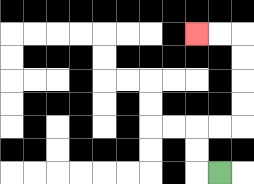{'start': '[9, 7]', 'end': '[8, 1]', 'path_directions': 'L,U,U,R,R,U,U,U,U,L,L', 'path_coordinates': '[[9, 7], [8, 7], [8, 6], [8, 5], [9, 5], [10, 5], [10, 4], [10, 3], [10, 2], [10, 1], [9, 1], [8, 1]]'}